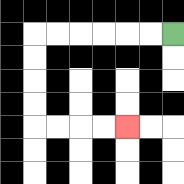{'start': '[7, 1]', 'end': '[5, 5]', 'path_directions': 'L,L,L,L,L,L,D,D,D,D,R,R,R,R', 'path_coordinates': '[[7, 1], [6, 1], [5, 1], [4, 1], [3, 1], [2, 1], [1, 1], [1, 2], [1, 3], [1, 4], [1, 5], [2, 5], [3, 5], [4, 5], [5, 5]]'}